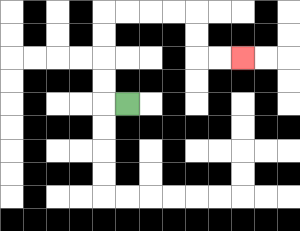{'start': '[5, 4]', 'end': '[10, 2]', 'path_directions': 'L,U,U,U,U,R,R,R,R,D,D,R,R', 'path_coordinates': '[[5, 4], [4, 4], [4, 3], [4, 2], [4, 1], [4, 0], [5, 0], [6, 0], [7, 0], [8, 0], [8, 1], [8, 2], [9, 2], [10, 2]]'}